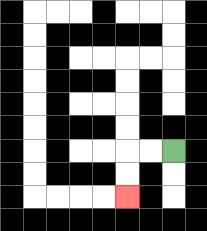{'start': '[7, 6]', 'end': '[5, 8]', 'path_directions': 'L,L,D,D', 'path_coordinates': '[[7, 6], [6, 6], [5, 6], [5, 7], [5, 8]]'}